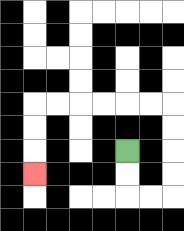{'start': '[5, 6]', 'end': '[1, 7]', 'path_directions': 'D,D,R,R,U,U,U,U,L,L,L,L,L,L,D,D,D', 'path_coordinates': '[[5, 6], [5, 7], [5, 8], [6, 8], [7, 8], [7, 7], [7, 6], [7, 5], [7, 4], [6, 4], [5, 4], [4, 4], [3, 4], [2, 4], [1, 4], [1, 5], [1, 6], [1, 7]]'}